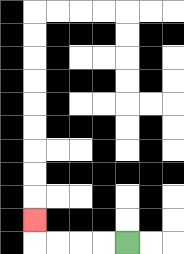{'start': '[5, 10]', 'end': '[1, 9]', 'path_directions': 'L,L,L,L,U', 'path_coordinates': '[[5, 10], [4, 10], [3, 10], [2, 10], [1, 10], [1, 9]]'}